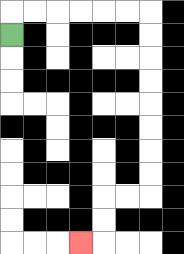{'start': '[0, 1]', 'end': '[3, 10]', 'path_directions': 'U,R,R,R,R,R,R,D,D,D,D,D,D,D,D,L,L,D,D,L', 'path_coordinates': '[[0, 1], [0, 0], [1, 0], [2, 0], [3, 0], [4, 0], [5, 0], [6, 0], [6, 1], [6, 2], [6, 3], [6, 4], [6, 5], [6, 6], [6, 7], [6, 8], [5, 8], [4, 8], [4, 9], [4, 10], [3, 10]]'}